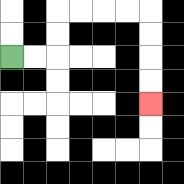{'start': '[0, 2]', 'end': '[6, 4]', 'path_directions': 'R,R,U,U,R,R,R,R,D,D,D,D', 'path_coordinates': '[[0, 2], [1, 2], [2, 2], [2, 1], [2, 0], [3, 0], [4, 0], [5, 0], [6, 0], [6, 1], [6, 2], [6, 3], [6, 4]]'}